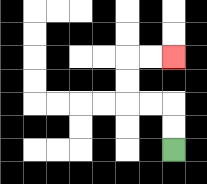{'start': '[7, 6]', 'end': '[7, 2]', 'path_directions': 'U,U,L,L,U,U,R,R', 'path_coordinates': '[[7, 6], [7, 5], [7, 4], [6, 4], [5, 4], [5, 3], [5, 2], [6, 2], [7, 2]]'}